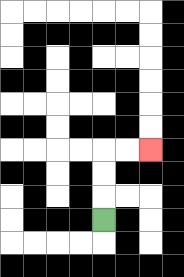{'start': '[4, 9]', 'end': '[6, 6]', 'path_directions': 'U,U,U,R,R', 'path_coordinates': '[[4, 9], [4, 8], [4, 7], [4, 6], [5, 6], [6, 6]]'}